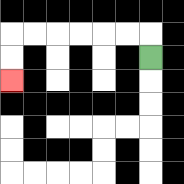{'start': '[6, 2]', 'end': '[0, 3]', 'path_directions': 'U,L,L,L,L,L,L,D,D', 'path_coordinates': '[[6, 2], [6, 1], [5, 1], [4, 1], [3, 1], [2, 1], [1, 1], [0, 1], [0, 2], [0, 3]]'}